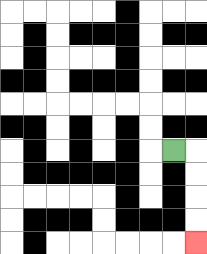{'start': '[7, 6]', 'end': '[8, 10]', 'path_directions': 'R,D,D,D,D', 'path_coordinates': '[[7, 6], [8, 6], [8, 7], [8, 8], [8, 9], [8, 10]]'}